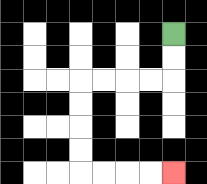{'start': '[7, 1]', 'end': '[7, 7]', 'path_directions': 'D,D,L,L,L,L,D,D,D,D,R,R,R,R', 'path_coordinates': '[[7, 1], [7, 2], [7, 3], [6, 3], [5, 3], [4, 3], [3, 3], [3, 4], [3, 5], [3, 6], [3, 7], [4, 7], [5, 7], [6, 7], [7, 7]]'}